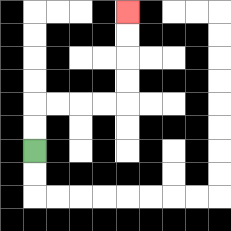{'start': '[1, 6]', 'end': '[5, 0]', 'path_directions': 'U,U,R,R,R,R,U,U,U,U', 'path_coordinates': '[[1, 6], [1, 5], [1, 4], [2, 4], [3, 4], [4, 4], [5, 4], [5, 3], [5, 2], [5, 1], [5, 0]]'}